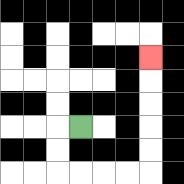{'start': '[3, 5]', 'end': '[6, 2]', 'path_directions': 'L,D,D,R,R,R,R,U,U,U,U,U', 'path_coordinates': '[[3, 5], [2, 5], [2, 6], [2, 7], [3, 7], [4, 7], [5, 7], [6, 7], [6, 6], [6, 5], [6, 4], [6, 3], [6, 2]]'}